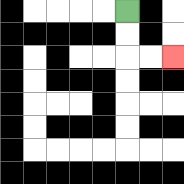{'start': '[5, 0]', 'end': '[7, 2]', 'path_directions': 'D,D,R,R', 'path_coordinates': '[[5, 0], [5, 1], [5, 2], [6, 2], [7, 2]]'}